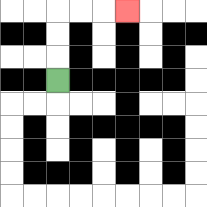{'start': '[2, 3]', 'end': '[5, 0]', 'path_directions': 'U,U,U,R,R,R', 'path_coordinates': '[[2, 3], [2, 2], [2, 1], [2, 0], [3, 0], [4, 0], [5, 0]]'}